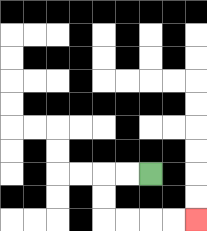{'start': '[6, 7]', 'end': '[8, 9]', 'path_directions': 'L,L,D,D,R,R,R,R', 'path_coordinates': '[[6, 7], [5, 7], [4, 7], [4, 8], [4, 9], [5, 9], [6, 9], [7, 9], [8, 9]]'}